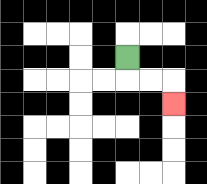{'start': '[5, 2]', 'end': '[7, 4]', 'path_directions': 'D,R,R,D', 'path_coordinates': '[[5, 2], [5, 3], [6, 3], [7, 3], [7, 4]]'}